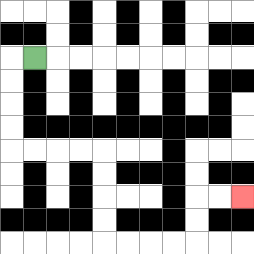{'start': '[1, 2]', 'end': '[10, 8]', 'path_directions': 'L,D,D,D,D,R,R,R,R,D,D,D,D,R,R,R,R,U,U,R,R', 'path_coordinates': '[[1, 2], [0, 2], [0, 3], [0, 4], [0, 5], [0, 6], [1, 6], [2, 6], [3, 6], [4, 6], [4, 7], [4, 8], [4, 9], [4, 10], [5, 10], [6, 10], [7, 10], [8, 10], [8, 9], [8, 8], [9, 8], [10, 8]]'}